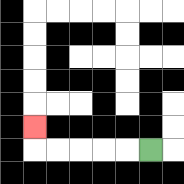{'start': '[6, 6]', 'end': '[1, 5]', 'path_directions': 'L,L,L,L,L,U', 'path_coordinates': '[[6, 6], [5, 6], [4, 6], [3, 6], [2, 6], [1, 6], [1, 5]]'}